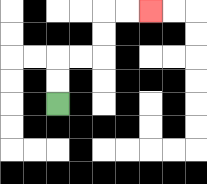{'start': '[2, 4]', 'end': '[6, 0]', 'path_directions': 'U,U,R,R,U,U,R,R', 'path_coordinates': '[[2, 4], [2, 3], [2, 2], [3, 2], [4, 2], [4, 1], [4, 0], [5, 0], [6, 0]]'}